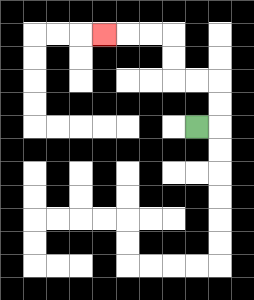{'start': '[8, 5]', 'end': '[4, 1]', 'path_directions': 'R,U,U,L,L,U,U,L,L,L', 'path_coordinates': '[[8, 5], [9, 5], [9, 4], [9, 3], [8, 3], [7, 3], [7, 2], [7, 1], [6, 1], [5, 1], [4, 1]]'}